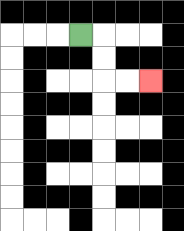{'start': '[3, 1]', 'end': '[6, 3]', 'path_directions': 'R,D,D,R,R', 'path_coordinates': '[[3, 1], [4, 1], [4, 2], [4, 3], [5, 3], [6, 3]]'}